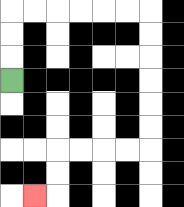{'start': '[0, 3]', 'end': '[1, 8]', 'path_directions': 'U,U,U,R,R,R,R,R,R,D,D,D,D,D,D,L,L,L,L,D,D,L', 'path_coordinates': '[[0, 3], [0, 2], [0, 1], [0, 0], [1, 0], [2, 0], [3, 0], [4, 0], [5, 0], [6, 0], [6, 1], [6, 2], [6, 3], [6, 4], [6, 5], [6, 6], [5, 6], [4, 6], [3, 6], [2, 6], [2, 7], [2, 8], [1, 8]]'}